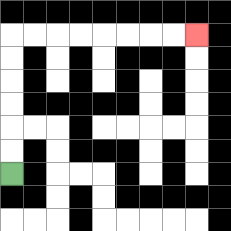{'start': '[0, 7]', 'end': '[8, 1]', 'path_directions': 'U,U,U,U,U,U,R,R,R,R,R,R,R,R', 'path_coordinates': '[[0, 7], [0, 6], [0, 5], [0, 4], [0, 3], [0, 2], [0, 1], [1, 1], [2, 1], [3, 1], [4, 1], [5, 1], [6, 1], [7, 1], [8, 1]]'}